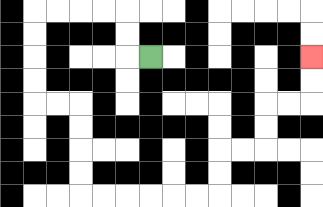{'start': '[6, 2]', 'end': '[13, 2]', 'path_directions': 'L,U,U,L,L,L,L,D,D,D,D,R,R,D,D,D,D,R,R,R,R,R,R,U,U,R,R,U,U,R,R,U,U', 'path_coordinates': '[[6, 2], [5, 2], [5, 1], [5, 0], [4, 0], [3, 0], [2, 0], [1, 0], [1, 1], [1, 2], [1, 3], [1, 4], [2, 4], [3, 4], [3, 5], [3, 6], [3, 7], [3, 8], [4, 8], [5, 8], [6, 8], [7, 8], [8, 8], [9, 8], [9, 7], [9, 6], [10, 6], [11, 6], [11, 5], [11, 4], [12, 4], [13, 4], [13, 3], [13, 2]]'}